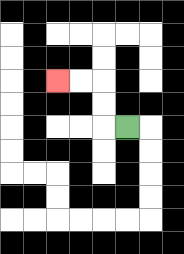{'start': '[5, 5]', 'end': '[2, 3]', 'path_directions': 'L,U,U,L,L', 'path_coordinates': '[[5, 5], [4, 5], [4, 4], [4, 3], [3, 3], [2, 3]]'}